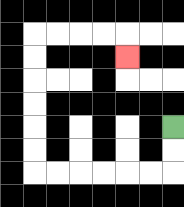{'start': '[7, 5]', 'end': '[5, 2]', 'path_directions': 'D,D,L,L,L,L,L,L,U,U,U,U,U,U,R,R,R,R,D', 'path_coordinates': '[[7, 5], [7, 6], [7, 7], [6, 7], [5, 7], [4, 7], [3, 7], [2, 7], [1, 7], [1, 6], [1, 5], [1, 4], [1, 3], [1, 2], [1, 1], [2, 1], [3, 1], [4, 1], [5, 1], [5, 2]]'}